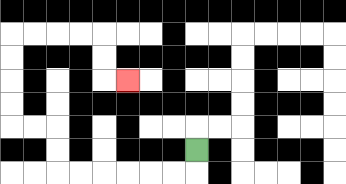{'start': '[8, 6]', 'end': '[5, 3]', 'path_directions': 'D,L,L,L,L,L,L,U,U,L,L,U,U,U,U,R,R,R,R,D,D,R', 'path_coordinates': '[[8, 6], [8, 7], [7, 7], [6, 7], [5, 7], [4, 7], [3, 7], [2, 7], [2, 6], [2, 5], [1, 5], [0, 5], [0, 4], [0, 3], [0, 2], [0, 1], [1, 1], [2, 1], [3, 1], [4, 1], [4, 2], [4, 3], [5, 3]]'}